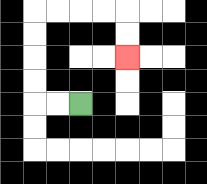{'start': '[3, 4]', 'end': '[5, 2]', 'path_directions': 'L,L,U,U,U,U,R,R,R,R,D,D', 'path_coordinates': '[[3, 4], [2, 4], [1, 4], [1, 3], [1, 2], [1, 1], [1, 0], [2, 0], [3, 0], [4, 0], [5, 0], [5, 1], [5, 2]]'}